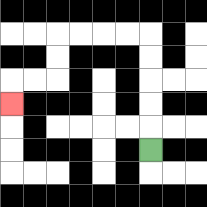{'start': '[6, 6]', 'end': '[0, 4]', 'path_directions': 'U,U,U,U,U,L,L,L,L,D,D,L,L,D', 'path_coordinates': '[[6, 6], [6, 5], [6, 4], [6, 3], [6, 2], [6, 1], [5, 1], [4, 1], [3, 1], [2, 1], [2, 2], [2, 3], [1, 3], [0, 3], [0, 4]]'}